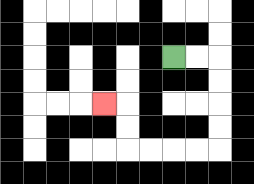{'start': '[7, 2]', 'end': '[4, 4]', 'path_directions': 'R,R,D,D,D,D,L,L,L,L,U,U,L', 'path_coordinates': '[[7, 2], [8, 2], [9, 2], [9, 3], [9, 4], [9, 5], [9, 6], [8, 6], [7, 6], [6, 6], [5, 6], [5, 5], [5, 4], [4, 4]]'}